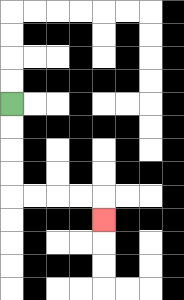{'start': '[0, 4]', 'end': '[4, 9]', 'path_directions': 'D,D,D,D,R,R,R,R,D', 'path_coordinates': '[[0, 4], [0, 5], [0, 6], [0, 7], [0, 8], [1, 8], [2, 8], [3, 8], [4, 8], [4, 9]]'}